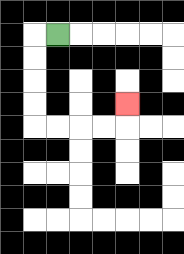{'start': '[2, 1]', 'end': '[5, 4]', 'path_directions': 'L,D,D,D,D,R,R,R,R,U', 'path_coordinates': '[[2, 1], [1, 1], [1, 2], [1, 3], [1, 4], [1, 5], [2, 5], [3, 5], [4, 5], [5, 5], [5, 4]]'}